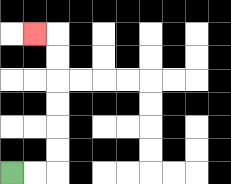{'start': '[0, 7]', 'end': '[1, 1]', 'path_directions': 'R,R,U,U,U,U,U,U,L', 'path_coordinates': '[[0, 7], [1, 7], [2, 7], [2, 6], [2, 5], [2, 4], [2, 3], [2, 2], [2, 1], [1, 1]]'}